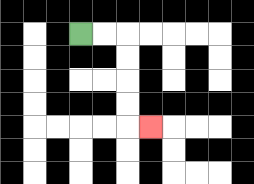{'start': '[3, 1]', 'end': '[6, 5]', 'path_directions': 'R,R,D,D,D,D,R', 'path_coordinates': '[[3, 1], [4, 1], [5, 1], [5, 2], [5, 3], [5, 4], [5, 5], [6, 5]]'}